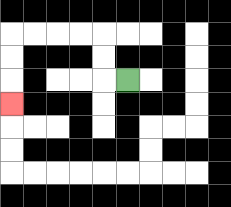{'start': '[5, 3]', 'end': '[0, 4]', 'path_directions': 'L,U,U,L,L,L,L,D,D,D', 'path_coordinates': '[[5, 3], [4, 3], [4, 2], [4, 1], [3, 1], [2, 1], [1, 1], [0, 1], [0, 2], [0, 3], [0, 4]]'}